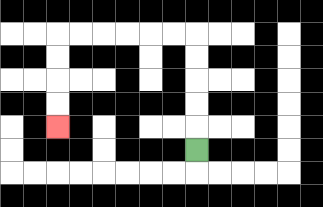{'start': '[8, 6]', 'end': '[2, 5]', 'path_directions': 'U,U,U,U,U,L,L,L,L,L,L,D,D,D,D', 'path_coordinates': '[[8, 6], [8, 5], [8, 4], [8, 3], [8, 2], [8, 1], [7, 1], [6, 1], [5, 1], [4, 1], [3, 1], [2, 1], [2, 2], [2, 3], [2, 4], [2, 5]]'}